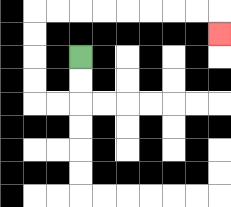{'start': '[3, 2]', 'end': '[9, 1]', 'path_directions': 'D,D,L,L,U,U,U,U,R,R,R,R,R,R,R,R,D', 'path_coordinates': '[[3, 2], [3, 3], [3, 4], [2, 4], [1, 4], [1, 3], [1, 2], [1, 1], [1, 0], [2, 0], [3, 0], [4, 0], [5, 0], [6, 0], [7, 0], [8, 0], [9, 0], [9, 1]]'}